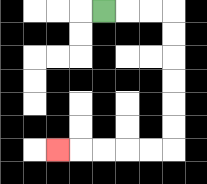{'start': '[4, 0]', 'end': '[2, 6]', 'path_directions': 'R,R,R,D,D,D,D,D,D,L,L,L,L,L', 'path_coordinates': '[[4, 0], [5, 0], [6, 0], [7, 0], [7, 1], [7, 2], [7, 3], [7, 4], [7, 5], [7, 6], [6, 6], [5, 6], [4, 6], [3, 6], [2, 6]]'}